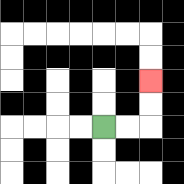{'start': '[4, 5]', 'end': '[6, 3]', 'path_directions': 'R,R,U,U', 'path_coordinates': '[[4, 5], [5, 5], [6, 5], [6, 4], [6, 3]]'}